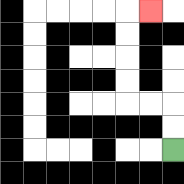{'start': '[7, 6]', 'end': '[6, 0]', 'path_directions': 'U,U,L,L,U,U,U,U,R', 'path_coordinates': '[[7, 6], [7, 5], [7, 4], [6, 4], [5, 4], [5, 3], [5, 2], [5, 1], [5, 0], [6, 0]]'}